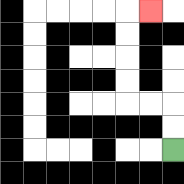{'start': '[7, 6]', 'end': '[6, 0]', 'path_directions': 'U,U,L,L,U,U,U,U,R', 'path_coordinates': '[[7, 6], [7, 5], [7, 4], [6, 4], [5, 4], [5, 3], [5, 2], [5, 1], [5, 0], [6, 0]]'}